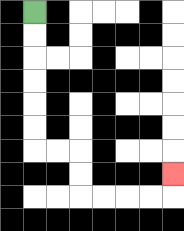{'start': '[1, 0]', 'end': '[7, 7]', 'path_directions': 'D,D,D,D,D,D,R,R,D,D,R,R,R,R,U', 'path_coordinates': '[[1, 0], [1, 1], [1, 2], [1, 3], [1, 4], [1, 5], [1, 6], [2, 6], [3, 6], [3, 7], [3, 8], [4, 8], [5, 8], [6, 8], [7, 8], [7, 7]]'}